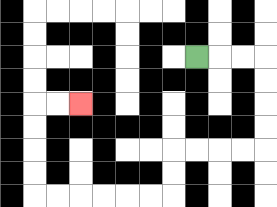{'start': '[8, 2]', 'end': '[3, 4]', 'path_directions': 'R,R,R,D,D,D,D,L,L,L,L,D,D,L,L,L,L,L,L,U,U,U,U,R,R', 'path_coordinates': '[[8, 2], [9, 2], [10, 2], [11, 2], [11, 3], [11, 4], [11, 5], [11, 6], [10, 6], [9, 6], [8, 6], [7, 6], [7, 7], [7, 8], [6, 8], [5, 8], [4, 8], [3, 8], [2, 8], [1, 8], [1, 7], [1, 6], [1, 5], [1, 4], [2, 4], [3, 4]]'}